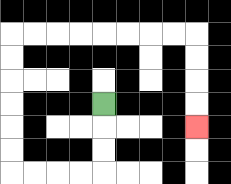{'start': '[4, 4]', 'end': '[8, 5]', 'path_directions': 'D,D,D,L,L,L,L,U,U,U,U,U,U,R,R,R,R,R,R,R,R,D,D,D,D', 'path_coordinates': '[[4, 4], [4, 5], [4, 6], [4, 7], [3, 7], [2, 7], [1, 7], [0, 7], [0, 6], [0, 5], [0, 4], [0, 3], [0, 2], [0, 1], [1, 1], [2, 1], [3, 1], [4, 1], [5, 1], [6, 1], [7, 1], [8, 1], [8, 2], [8, 3], [8, 4], [8, 5]]'}